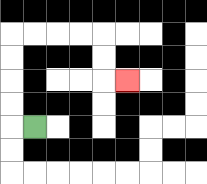{'start': '[1, 5]', 'end': '[5, 3]', 'path_directions': 'L,U,U,U,U,R,R,R,R,D,D,R', 'path_coordinates': '[[1, 5], [0, 5], [0, 4], [0, 3], [0, 2], [0, 1], [1, 1], [2, 1], [3, 1], [4, 1], [4, 2], [4, 3], [5, 3]]'}